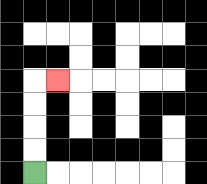{'start': '[1, 7]', 'end': '[2, 3]', 'path_directions': 'U,U,U,U,R', 'path_coordinates': '[[1, 7], [1, 6], [1, 5], [1, 4], [1, 3], [2, 3]]'}